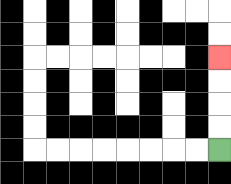{'start': '[9, 6]', 'end': '[9, 2]', 'path_directions': 'U,U,U,U', 'path_coordinates': '[[9, 6], [9, 5], [9, 4], [9, 3], [9, 2]]'}